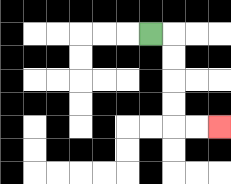{'start': '[6, 1]', 'end': '[9, 5]', 'path_directions': 'R,D,D,D,D,R,R', 'path_coordinates': '[[6, 1], [7, 1], [7, 2], [7, 3], [7, 4], [7, 5], [8, 5], [9, 5]]'}